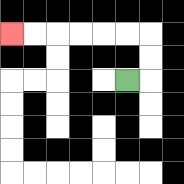{'start': '[5, 3]', 'end': '[0, 1]', 'path_directions': 'R,U,U,L,L,L,L,L,L', 'path_coordinates': '[[5, 3], [6, 3], [6, 2], [6, 1], [5, 1], [4, 1], [3, 1], [2, 1], [1, 1], [0, 1]]'}